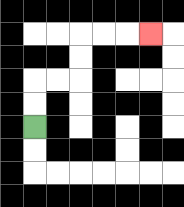{'start': '[1, 5]', 'end': '[6, 1]', 'path_directions': 'U,U,R,R,U,U,R,R,R', 'path_coordinates': '[[1, 5], [1, 4], [1, 3], [2, 3], [3, 3], [3, 2], [3, 1], [4, 1], [5, 1], [6, 1]]'}